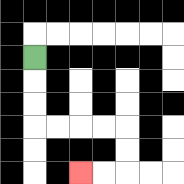{'start': '[1, 2]', 'end': '[3, 7]', 'path_directions': 'D,D,D,R,R,R,R,D,D,L,L', 'path_coordinates': '[[1, 2], [1, 3], [1, 4], [1, 5], [2, 5], [3, 5], [4, 5], [5, 5], [5, 6], [5, 7], [4, 7], [3, 7]]'}